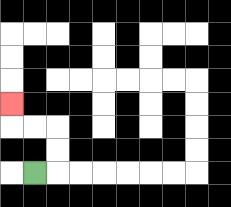{'start': '[1, 7]', 'end': '[0, 4]', 'path_directions': 'R,U,U,L,L,U', 'path_coordinates': '[[1, 7], [2, 7], [2, 6], [2, 5], [1, 5], [0, 5], [0, 4]]'}